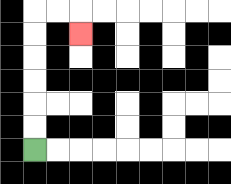{'start': '[1, 6]', 'end': '[3, 1]', 'path_directions': 'U,U,U,U,U,U,R,R,D', 'path_coordinates': '[[1, 6], [1, 5], [1, 4], [1, 3], [1, 2], [1, 1], [1, 0], [2, 0], [3, 0], [3, 1]]'}